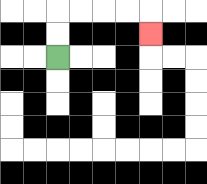{'start': '[2, 2]', 'end': '[6, 1]', 'path_directions': 'U,U,R,R,R,R,D', 'path_coordinates': '[[2, 2], [2, 1], [2, 0], [3, 0], [4, 0], [5, 0], [6, 0], [6, 1]]'}